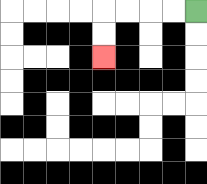{'start': '[8, 0]', 'end': '[4, 2]', 'path_directions': 'L,L,L,L,D,D', 'path_coordinates': '[[8, 0], [7, 0], [6, 0], [5, 0], [4, 0], [4, 1], [4, 2]]'}